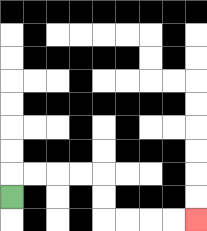{'start': '[0, 8]', 'end': '[8, 9]', 'path_directions': 'U,R,R,R,R,D,D,R,R,R,R', 'path_coordinates': '[[0, 8], [0, 7], [1, 7], [2, 7], [3, 7], [4, 7], [4, 8], [4, 9], [5, 9], [6, 9], [7, 9], [8, 9]]'}